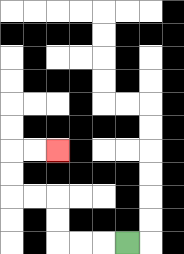{'start': '[5, 10]', 'end': '[2, 6]', 'path_directions': 'L,L,L,U,U,L,L,U,U,R,R', 'path_coordinates': '[[5, 10], [4, 10], [3, 10], [2, 10], [2, 9], [2, 8], [1, 8], [0, 8], [0, 7], [0, 6], [1, 6], [2, 6]]'}